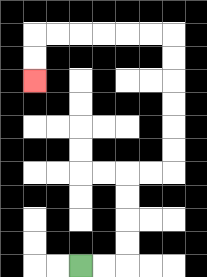{'start': '[3, 11]', 'end': '[1, 3]', 'path_directions': 'R,R,U,U,U,U,R,R,U,U,U,U,U,U,L,L,L,L,L,L,D,D', 'path_coordinates': '[[3, 11], [4, 11], [5, 11], [5, 10], [5, 9], [5, 8], [5, 7], [6, 7], [7, 7], [7, 6], [7, 5], [7, 4], [7, 3], [7, 2], [7, 1], [6, 1], [5, 1], [4, 1], [3, 1], [2, 1], [1, 1], [1, 2], [1, 3]]'}